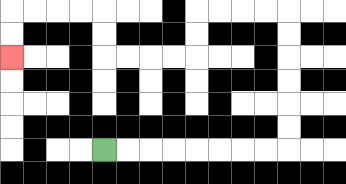{'start': '[4, 6]', 'end': '[0, 2]', 'path_directions': 'R,R,R,R,R,R,R,R,U,U,U,U,U,U,L,L,L,L,D,D,L,L,L,L,U,U,L,L,L,L,D,D', 'path_coordinates': '[[4, 6], [5, 6], [6, 6], [7, 6], [8, 6], [9, 6], [10, 6], [11, 6], [12, 6], [12, 5], [12, 4], [12, 3], [12, 2], [12, 1], [12, 0], [11, 0], [10, 0], [9, 0], [8, 0], [8, 1], [8, 2], [7, 2], [6, 2], [5, 2], [4, 2], [4, 1], [4, 0], [3, 0], [2, 0], [1, 0], [0, 0], [0, 1], [0, 2]]'}